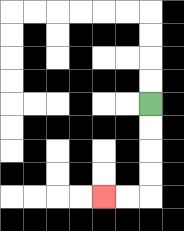{'start': '[6, 4]', 'end': '[4, 8]', 'path_directions': 'D,D,D,D,L,L', 'path_coordinates': '[[6, 4], [6, 5], [6, 6], [6, 7], [6, 8], [5, 8], [4, 8]]'}